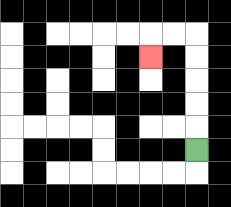{'start': '[8, 6]', 'end': '[6, 2]', 'path_directions': 'U,U,U,U,U,L,L,D', 'path_coordinates': '[[8, 6], [8, 5], [8, 4], [8, 3], [8, 2], [8, 1], [7, 1], [6, 1], [6, 2]]'}